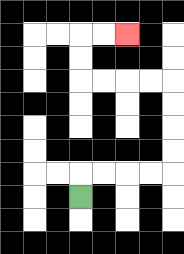{'start': '[3, 8]', 'end': '[5, 1]', 'path_directions': 'U,R,R,R,R,U,U,U,U,L,L,L,L,U,U,R,R', 'path_coordinates': '[[3, 8], [3, 7], [4, 7], [5, 7], [6, 7], [7, 7], [7, 6], [7, 5], [7, 4], [7, 3], [6, 3], [5, 3], [4, 3], [3, 3], [3, 2], [3, 1], [4, 1], [5, 1]]'}